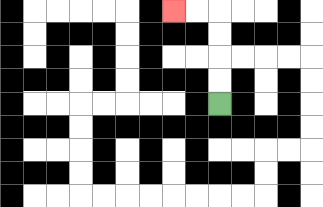{'start': '[9, 4]', 'end': '[7, 0]', 'path_directions': 'U,U,U,U,L,L', 'path_coordinates': '[[9, 4], [9, 3], [9, 2], [9, 1], [9, 0], [8, 0], [7, 0]]'}